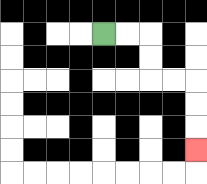{'start': '[4, 1]', 'end': '[8, 6]', 'path_directions': 'R,R,D,D,R,R,D,D,D', 'path_coordinates': '[[4, 1], [5, 1], [6, 1], [6, 2], [6, 3], [7, 3], [8, 3], [8, 4], [8, 5], [8, 6]]'}